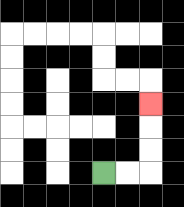{'start': '[4, 7]', 'end': '[6, 4]', 'path_directions': 'R,R,U,U,U', 'path_coordinates': '[[4, 7], [5, 7], [6, 7], [6, 6], [6, 5], [6, 4]]'}